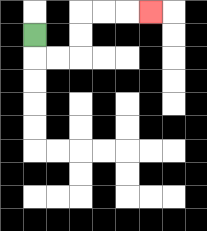{'start': '[1, 1]', 'end': '[6, 0]', 'path_directions': 'D,R,R,U,U,R,R,R', 'path_coordinates': '[[1, 1], [1, 2], [2, 2], [3, 2], [3, 1], [3, 0], [4, 0], [5, 0], [6, 0]]'}